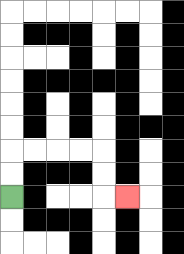{'start': '[0, 8]', 'end': '[5, 8]', 'path_directions': 'U,U,R,R,R,R,D,D,R', 'path_coordinates': '[[0, 8], [0, 7], [0, 6], [1, 6], [2, 6], [3, 6], [4, 6], [4, 7], [4, 8], [5, 8]]'}